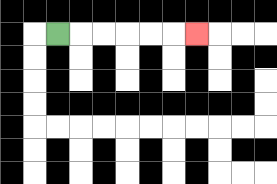{'start': '[2, 1]', 'end': '[8, 1]', 'path_directions': 'R,R,R,R,R,R', 'path_coordinates': '[[2, 1], [3, 1], [4, 1], [5, 1], [6, 1], [7, 1], [8, 1]]'}